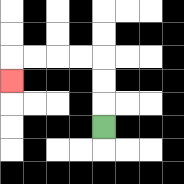{'start': '[4, 5]', 'end': '[0, 3]', 'path_directions': 'U,U,U,L,L,L,L,D', 'path_coordinates': '[[4, 5], [4, 4], [4, 3], [4, 2], [3, 2], [2, 2], [1, 2], [0, 2], [0, 3]]'}